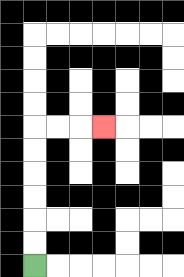{'start': '[1, 11]', 'end': '[4, 5]', 'path_directions': 'U,U,U,U,U,U,R,R,R', 'path_coordinates': '[[1, 11], [1, 10], [1, 9], [1, 8], [1, 7], [1, 6], [1, 5], [2, 5], [3, 5], [4, 5]]'}